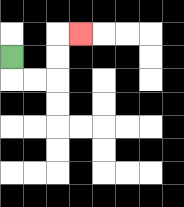{'start': '[0, 2]', 'end': '[3, 1]', 'path_directions': 'D,R,R,U,U,R', 'path_coordinates': '[[0, 2], [0, 3], [1, 3], [2, 3], [2, 2], [2, 1], [3, 1]]'}